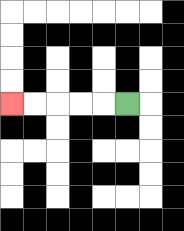{'start': '[5, 4]', 'end': '[0, 4]', 'path_directions': 'L,L,L,L,L', 'path_coordinates': '[[5, 4], [4, 4], [3, 4], [2, 4], [1, 4], [0, 4]]'}